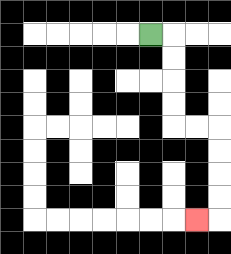{'start': '[6, 1]', 'end': '[8, 9]', 'path_directions': 'R,D,D,D,D,R,R,D,D,D,D,L', 'path_coordinates': '[[6, 1], [7, 1], [7, 2], [7, 3], [7, 4], [7, 5], [8, 5], [9, 5], [9, 6], [9, 7], [9, 8], [9, 9], [8, 9]]'}